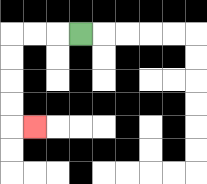{'start': '[3, 1]', 'end': '[1, 5]', 'path_directions': 'L,L,L,D,D,D,D,R', 'path_coordinates': '[[3, 1], [2, 1], [1, 1], [0, 1], [0, 2], [0, 3], [0, 4], [0, 5], [1, 5]]'}